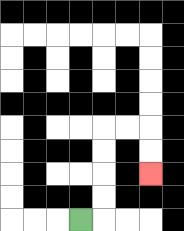{'start': '[3, 9]', 'end': '[6, 7]', 'path_directions': 'R,U,U,U,U,R,R,D,D', 'path_coordinates': '[[3, 9], [4, 9], [4, 8], [4, 7], [4, 6], [4, 5], [5, 5], [6, 5], [6, 6], [6, 7]]'}